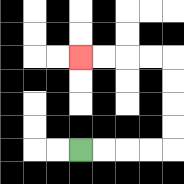{'start': '[3, 6]', 'end': '[3, 2]', 'path_directions': 'R,R,R,R,U,U,U,U,L,L,L,L', 'path_coordinates': '[[3, 6], [4, 6], [5, 6], [6, 6], [7, 6], [7, 5], [7, 4], [7, 3], [7, 2], [6, 2], [5, 2], [4, 2], [3, 2]]'}